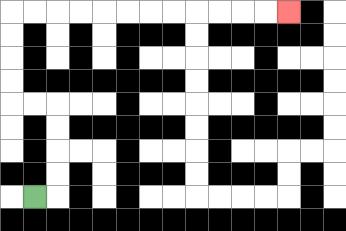{'start': '[1, 8]', 'end': '[12, 0]', 'path_directions': 'R,U,U,U,U,L,L,U,U,U,U,R,R,R,R,R,R,R,R,R,R,R,R', 'path_coordinates': '[[1, 8], [2, 8], [2, 7], [2, 6], [2, 5], [2, 4], [1, 4], [0, 4], [0, 3], [0, 2], [0, 1], [0, 0], [1, 0], [2, 0], [3, 0], [4, 0], [5, 0], [6, 0], [7, 0], [8, 0], [9, 0], [10, 0], [11, 0], [12, 0]]'}